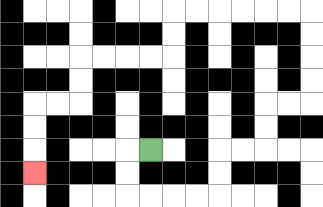{'start': '[6, 6]', 'end': '[1, 7]', 'path_directions': 'L,D,D,R,R,R,R,U,U,R,R,U,U,R,R,U,U,U,U,L,L,L,L,L,L,D,D,L,L,L,L,D,D,L,L,D,D,D', 'path_coordinates': '[[6, 6], [5, 6], [5, 7], [5, 8], [6, 8], [7, 8], [8, 8], [9, 8], [9, 7], [9, 6], [10, 6], [11, 6], [11, 5], [11, 4], [12, 4], [13, 4], [13, 3], [13, 2], [13, 1], [13, 0], [12, 0], [11, 0], [10, 0], [9, 0], [8, 0], [7, 0], [7, 1], [7, 2], [6, 2], [5, 2], [4, 2], [3, 2], [3, 3], [3, 4], [2, 4], [1, 4], [1, 5], [1, 6], [1, 7]]'}